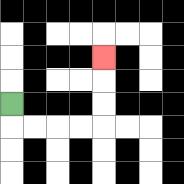{'start': '[0, 4]', 'end': '[4, 2]', 'path_directions': 'D,R,R,R,R,U,U,U', 'path_coordinates': '[[0, 4], [0, 5], [1, 5], [2, 5], [3, 5], [4, 5], [4, 4], [4, 3], [4, 2]]'}